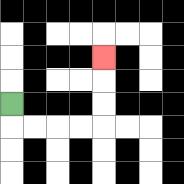{'start': '[0, 4]', 'end': '[4, 2]', 'path_directions': 'D,R,R,R,R,U,U,U', 'path_coordinates': '[[0, 4], [0, 5], [1, 5], [2, 5], [3, 5], [4, 5], [4, 4], [4, 3], [4, 2]]'}